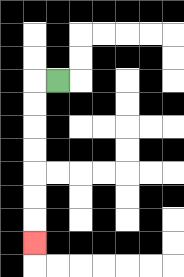{'start': '[2, 3]', 'end': '[1, 10]', 'path_directions': 'L,D,D,D,D,D,D,D', 'path_coordinates': '[[2, 3], [1, 3], [1, 4], [1, 5], [1, 6], [1, 7], [1, 8], [1, 9], [1, 10]]'}